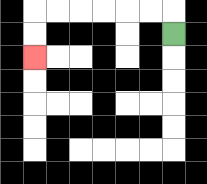{'start': '[7, 1]', 'end': '[1, 2]', 'path_directions': 'U,L,L,L,L,L,L,D,D', 'path_coordinates': '[[7, 1], [7, 0], [6, 0], [5, 0], [4, 0], [3, 0], [2, 0], [1, 0], [1, 1], [1, 2]]'}